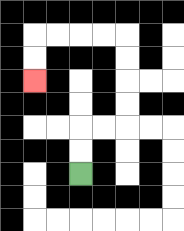{'start': '[3, 7]', 'end': '[1, 3]', 'path_directions': 'U,U,R,R,U,U,U,U,L,L,L,L,D,D', 'path_coordinates': '[[3, 7], [3, 6], [3, 5], [4, 5], [5, 5], [5, 4], [5, 3], [5, 2], [5, 1], [4, 1], [3, 1], [2, 1], [1, 1], [1, 2], [1, 3]]'}